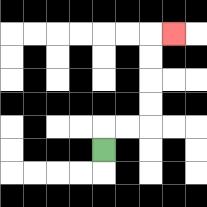{'start': '[4, 6]', 'end': '[7, 1]', 'path_directions': 'U,R,R,U,U,U,U,R', 'path_coordinates': '[[4, 6], [4, 5], [5, 5], [6, 5], [6, 4], [6, 3], [6, 2], [6, 1], [7, 1]]'}